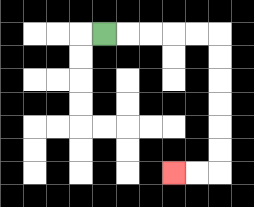{'start': '[4, 1]', 'end': '[7, 7]', 'path_directions': 'R,R,R,R,R,D,D,D,D,D,D,L,L', 'path_coordinates': '[[4, 1], [5, 1], [6, 1], [7, 1], [8, 1], [9, 1], [9, 2], [9, 3], [9, 4], [9, 5], [9, 6], [9, 7], [8, 7], [7, 7]]'}